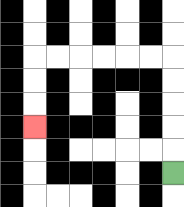{'start': '[7, 7]', 'end': '[1, 5]', 'path_directions': 'U,U,U,U,U,L,L,L,L,L,L,D,D,D', 'path_coordinates': '[[7, 7], [7, 6], [7, 5], [7, 4], [7, 3], [7, 2], [6, 2], [5, 2], [4, 2], [3, 2], [2, 2], [1, 2], [1, 3], [1, 4], [1, 5]]'}